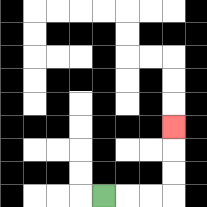{'start': '[4, 8]', 'end': '[7, 5]', 'path_directions': 'R,R,R,U,U,U', 'path_coordinates': '[[4, 8], [5, 8], [6, 8], [7, 8], [7, 7], [7, 6], [7, 5]]'}